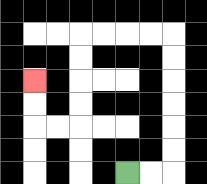{'start': '[5, 7]', 'end': '[1, 3]', 'path_directions': 'R,R,U,U,U,U,U,U,L,L,L,L,D,D,D,D,L,L,U,U', 'path_coordinates': '[[5, 7], [6, 7], [7, 7], [7, 6], [7, 5], [7, 4], [7, 3], [7, 2], [7, 1], [6, 1], [5, 1], [4, 1], [3, 1], [3, 2], [3, 3], [3, 4], [3, 5], [2, 5], [1, 5], [1, 4], [1, 3]]'}